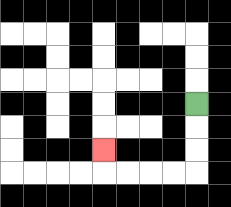{'start': '[8, 4]', 'end': '[4, 6]', 'path_directions': 'D,D,D,L,L,L,L,U', 'path_coordinates': '[[8, 4], [8, 5], [8, 6], [8, 7], [7, 7], [6, 7], [5, 7], [4, 7], [4, 6]]'}